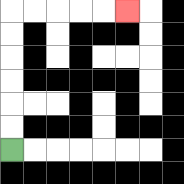{'start': '[0, 6]', 'end': '[5, 0]', 'path_directions': 'U,U,U,U,U,U,R,R,R,R,R', 'path_coordinates': '[[0, 6], [0, 5], [0, 4], [0, 3], [0, 2], [0, 1], [0, 0], [1, 0], [2, 0], [3, 0], [4, 0], [5, 0]]'}